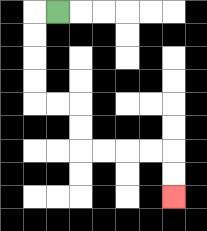{'start': '[2, 0]', 'end': '[7, 8]', 'path_directions': 'L,D,D,D,D,R,R,D,D,R,R,R,R,D,D', 'path_coordinates': '[[2, 0], [1, 0], [1, 1], [1, 2], [1, 3], [1, 4], [2, 4], [3, 4], [3, 5], [3, 6], [4, 6], [5, 6], [6, 6], [7, 6], [7, 7], [7, 8]]'}